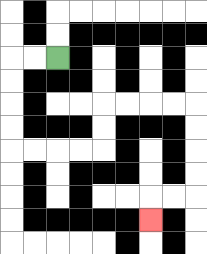{'start': '[2, 2]', 'end': '[6, 9]', 'path_directions': 'L,L,D,D,D,D,R,R,R,R,U,U,R,R,R,R,D,D,D,D,L,L,D', 'path_coordinates': '[[2, 2], [1, 2], [0, 2], [0, 3], [0, 4], [0, 5], [0, 6], [1, 6], [2, 6], [3, 6], [4, 6], [4, 5], [4, 4], [5, 4], [6, 4], [7, 4], [8, 4], [8, 5], [8, 6], [8, 7], [8, 8], [7, 8], [6, 8], [6, 9]]'}